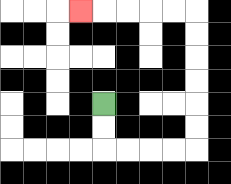{'start': '[4, 4]', 'end': '[3, 0]', 'path_directions': 'D,D,R,R,R,R,U,U,U,U,U,U,L,L,L,L,L', 'path_coordinates': '[[4, 4], [4, 5], [4, 6], [5, 6], [6, 6], [7, 6], [8, 6], [8, 5], [8, 4], [8, 3], [8, 2], [8, 1], [8, 0], [7, 0], [6, 0], [5, 0], [4, 0], [3, 0]]'}